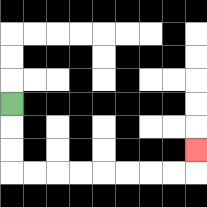{'start': '[0, 4]', 'end': '[8, 6]', 'path_directions': 'D,D,D,R,R,R,R,R,R,R,R,U', 'path_coordinates': '[[0, 4], [0, 5], [0, 6], [0, 7], [1, 7], [2, 7], [3, 7], [4, 7], [5, 7], [6, 7], [7, 7], [8, 7], [8, 6]]'}